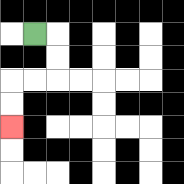{'start': '[1, 1]', 'end': '[0, 5]', 'path_directions': 'R,D,D,L,L,D,D', 'path_coordinates': '[[1, 1], [2, 1], [2, 2], [2, 3], [1, 3], [0, 3], [0, 4], [0, 5]]'}